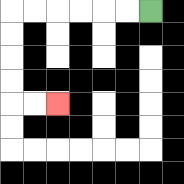{'start': '[6, 0]', 'end': '[2, 4]', 'path_directions': 'L,L,L,L,L,L,D,D,D,D,R,R', 'path_coordinates': '[[6, 0], [5, 0], [4, 0], [3, 0], [2, 0], [1, 0], [0, 0], [0, 1], [0, 2], [0, 3], [0, 4], [1, 4], [2, 4]]'}